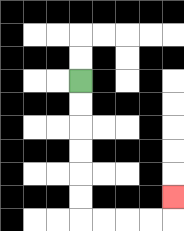{'start': '[3, 3]', 'end': '[7, 8]', 'path_directions': 'D,D,D,D,D,D,R,R,R,R,U', 'path_coordinates': '[[3, 3], [3, 4], [3, 5], [3, 6], [3, 7], [3, 8], [3, 9], [4, 9], [5, 9], [6, 9], [7, 9], [7, 8]]'}